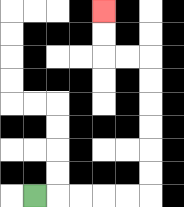{'start': '[1, 8]', 'end': '[4, 0]', 'path_directions': 'R,R,R,R,R,U,U,U,U,U,U,L,L,U,U', 'path_coordinates': '[[1, 8], [2, 8], [3, 8], [4, 8], [5, 8], [6, 8], [6, 7], [6, 6], [6, 5], [6, 4], [6, 3], [6, 2], [5, 2], [4, 2], [4, 1], [4, 0]]'}